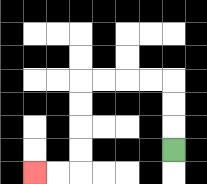{'start': '[7, 6]', 'end': '[1, 7]', 'path_directions': 'U,U,U,L,L,L,L,D,D,D,D,L,L', 'path_coordinates': '[[7, 6], [7, 5], [7, 4], [7, 3], [6, 3], [5, 3], [4, 3], [3, 3], [3, 4], [3, 5], [3, 6], [3, 7], [2, 7], [1, 7]]'}